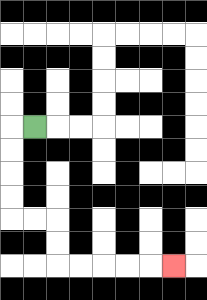{'start': '[1, 5]', 'end': '[7, 11]', 'path_directions': 'L,D,D,D,D,R,R,D,D,R,R,R,R,R', 'path_coordinates': '[[1, 5], [0, 5], [0, 6], [0, 7], [0, 8], [0, 9], [1, 9], [2, 9], [2, 10], [2, 11], [3, 11], [4, 11], [5, 11], [6, 11], [7, 11]]'}